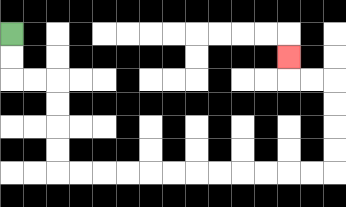{'start': '[0, 1]', 'end': '[12, 2]', 'path_directions': 'D,D,R,R,D,D,D,D,R,R,R,R,R,R,R,R,R,R,R,R,U,U,U,U,L,L,U', 'path_coordinates': '[[0, 1], [0, 2], [0, 3], [1, 3], [2, 3], [2, 4], [2, 5], [2, 6], [2, 7], [3, 7], [4, 7], [5, 7], [6, 7], [7, 7], [8, 7], [9, 7], [10, 7], [11, 7], [12, 7], [13, 7], [14, 7], [14, 6], [14, 5], [14, 4], [14, 3], [13, 3], [12, 3], [12, 2]]'}